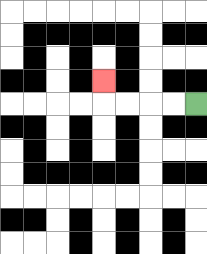{'start': '[8, 4]', 'end': '[4, 3]', 'path_directions': 'L,L,L,L,U', 'path_coordinates': '[[8, 4], [7, 4], [6, 4], [5, 4], [4, 4], [4, 3]]'}